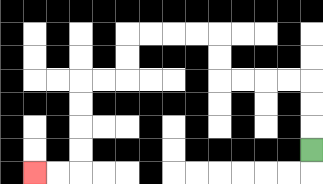{'start': '[13, 6]', 'end': '[1, 7]', 'path_directions': 'U,U,U,L,L,L,L,U,U,L,L,L,L,D,D,L,L,D,D,D,D,L,L', 'path_coordinates': '[[13, 6], [13, 5], [13, 4], [13, 3], [12, 3], [11, 3], [10, 3], [9, 3], [9, 2], [9, 1], [8, 1], [7, 1], [6, 1], [5, 1], [5, 2], [5, 3], [4, 3], [3, 3], [3, 4], [3, 5], [3, 6], [3, 7], [2, 7], [1, 7]]'}